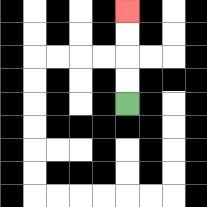{'start': '[5, 4]', 'end': '[5, 0]', 'path_directions': 'U,U,U,U', 'path_coordinates': '[[5, 4], [5, 3], [5, 2], [5, 1], [5, 0]]'}